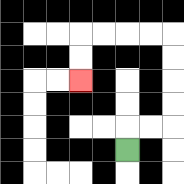{'start': '[5, 6]', 'end': '[3, 3]', 'path_directions': 'U,R,R,U,U,U,U,L,L,L,L,D,D', 'path_coordinates': '[[5, 6], [5, 5], [6, 5], [7, 5], [7, 4], [7, 3], [7, 2], [7, 1], [6, 1], [5, 1], [4, 1], [3, 1], [3, 2], [3, 3]]'}